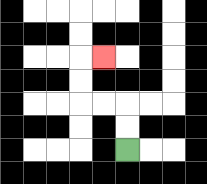{'start': '[5, 6]', 'end': '[4, 2]', 'path_directions': 'U,U,L,L,U,U,R', 'path_coordinates': '[[5, 6], [5, 5], [5, 4], [4, 4], [3, 4], [3, 3], [3, 2], [4, 2]]'}